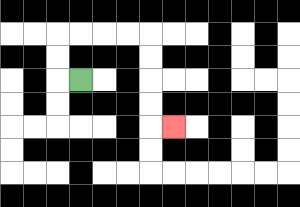{'start': '[3, 3]', 'end': '[7, 5]', 'path_directions': 'L,U,U,R,R,R,R,D,D,D,D,R', 'path_coordinates': '[[3, 3], [2, 3], [2, 2], [2, 1], [3, 1], [4, 1], [5, 1], [6, 1], [6, 2], [6, 3], [6, 4], [6, 5], [7, 5]]'}